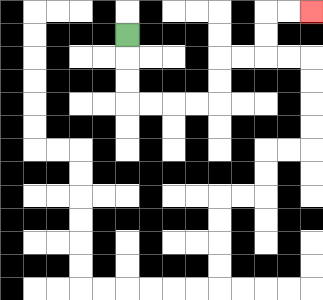{'start': '[5, 1]', 'end': '[13, 0]', 'path_directions': 'D,D,D,R,R,R,R,U,U,R,R,U,U,R,R', 'path_coordinates': '[[5, 1], [5, 2], [5, 3], [5, 4], [6, 4], [7, 4], [8, 4], [9, 4], [9, 3], [9, 2], [10, 2], [11, 2], [11, 1], [11, 0], [12, 0], [13, 0]]'}